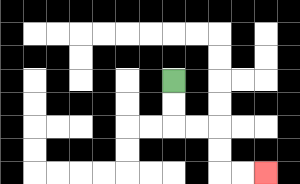{'start': '[7, 3]', 'end': '[11, 7]', 'path_directions': 'D,D,R,R,D,D,R,R', 'path_coordinates': '[[7, 3], [7, 4], [7, 5], [8, 5], [9, 5], [9, 6], [9, 7], [10, 7], [11, 7]]'}